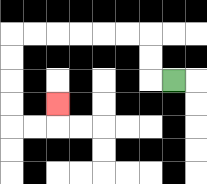{'start': '[7, 3]', 'end': '[2, 4]', 'path_directions': 'L,U,U,L,L,L,L,L,L,D,D,D,D,R,R,U', 'path_coordinates': '[[7, 3], [6, 3], [6, 2], [6, 1], [5, 1], [4, 1], [3, 1], [2, 1], [1, 1], [0, 1], [0, 2], [0, 3], [0, 4], [0, 5], [1, 5], [2, 5], [2, 4]]'}